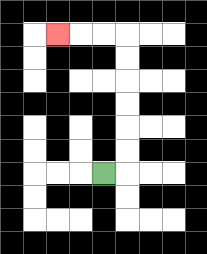{'start': '[4, 7]', 'end': '[2, 1]', 'path_directions': 'R,U,U,U,U,U,U,L,L,L', 'path_coordinates': '[[4, 7], [5, 7], [5, 6], [5, 5], [5, 4], [5, 3], [5, 2], [5, 1], [4, 1], [3, 1], [2, 1]]'}